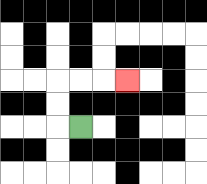{'start': '[3, 5]', 'end': '[5, 3]', 'path_directions': 'L,U,U,R,R,R', 'path_coordinates': '[[3, 5], [2, 5], [2, 4], [2, 3], [3, 3], [4, 3], [5, 3]]'}